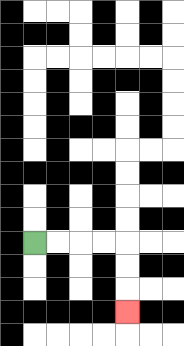{'start': '[1, 10]', 'end': '[5, 13]', 'path_directions': 'R,R,R,R,D,D,D', 'path_coordinates': '[[1, 10], [2, 10], [3, 10], [4, 10], [5, 10], [5, 11], [5, 12], [5, 13]]'}